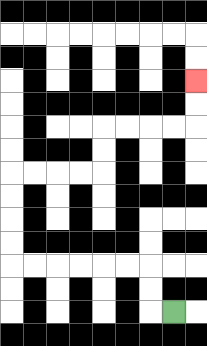{'start': '[7, 13]', 'end': '[8, 3]', 'path_directions': 'L,U,U,L,L,L,L,L,L,U,U,U,U,R,R,R,R,U,U,R,R,R,R,U,U', 'path_coordinates': '[[7, 13], [6, 13], [6, 12], [6, 11], [5, 11], [4, 11], [3, 11], [2, 11], [1, 11], [0, 11], [0, 10], [0, 9], [0, 8], [0, 7], [1, 7], [2, 7], [3, 7], [4, 7], [4, 6], [4, 5], [5, 5], [6, 5], [7, 5], [8, 5], [8, 4], [8, 3]]'}